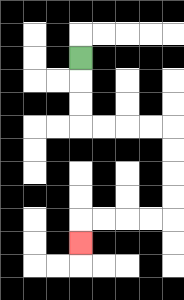{'start': '[3, 2]', 'end': '[3, 10]', 'path_directions': 'D,D,D,R,R,R,R,D,D,D,D,L,L,L,L,D', 'path_coordinates': '[[3, 2], [3, 3], [3, 4], [3, 5], [4, 5], [5, 5], [6, 5], [7, 5], [7, 6], [7, 7], [7, 8], [7, 9], [6, 9], [5, 9], [4, 9], [3, 9], [3, 10]]'}